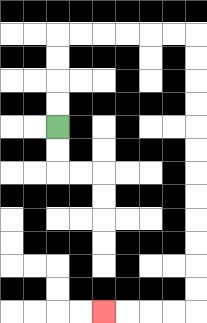{'start': '[2, 5]', 'end': '[4, 13]', 'path_directions': 'U,U,U,U,R,R,R,R,R,R,D,D,D,D,D,D,D,D,D,D,D,D,L,L,L,L', 'path_coordinates': '[[2, 5], [2, 4], [2, 3], [2, 2], [2, 1], [3, 1], [4, 1], [5, 1], [6, 1], [7, 1], [8, 1], [8, 2], [8, 3], [8, 4], [8, 5], [8, 6], [8, 7], [8, 8], [8, 9], [8, 10], [8, 11], [8, 12], [8, 13], [7, 13], [6, 13], [5, 13], [4, 13]]'}